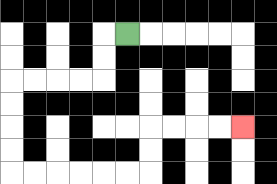{'start': '[5, 1]', 'end': '[10, 5]', 'path_directions': 'L,D,D,L,L,L,L,D,D,D,D,R,R,R,R,R,R,U,U,R,R,R,R', 'path_coordinates': '[[5, 1], [4, 1], [4, 2], [4, 3], [3, 3], [2, 3], [1, 3], [0, 3], [0, 4], [0, 5], [0, 6], [0, 7], [1, 7], [2, 7], [3, 7], [4, 7], [5, 7], [6, 7], [6, 6], [6, 5], [7, 5], [8, 5], [9, 5], [10, 5]]'}